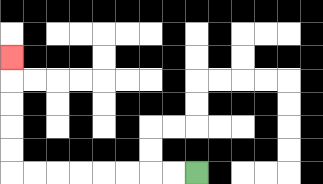{'start': '[8, 7]', 'end': '[0, 2]', 'path_directions': 'L,L,L,L,L,L,L,L,U,U,U,U,U', 'path_coordinates': '[[8, 7], [7, 7], [6, 7], [5, 7], [4, 7], [3, 7], [2, 7], [1, 7], [0, 7], [0, 6], [0, 5], [0, 4], [0, 3], [0, 2]]'}